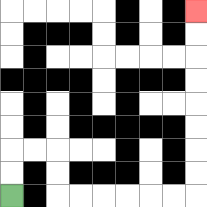{'start': '[0, 8]', 'end': '[8, 0]', 'path_directions': 'U,U,R,R,D,D,R,R,R,R,R,R,U,U,U,U,U,U,U,U', 'path_coordinates': '[[0, 8], [0, 7], [0, 6], [1, 6], [2, 6], [2, 7], [2, 8], [3, 8], [4, 8], [5, 8], [6, 8], [7, 8], [8, 8], [8, 7], [8, 6], [8, 5], [8, 4], [8, 3], [8, 2], [8, 1], [8, 0]]'}